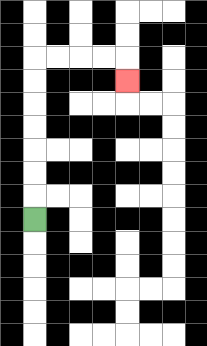{'start': '[1, 9]', 'end': '[5, 3]', 'path_directions': 'U,U,U,U,U,U,U,R,R,R,R,D', 'path_coordinates': '[[1, 9], [1, 8], [1, 7], [1, 6], [1, 5], [1, 4], [1, 3], [1, 2], [2, 2], [3, 2], [4, 2], [5, 2], [5, 3]]'}